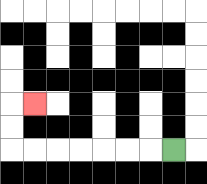{'start': '[7, 6]', 'end': '[1, 4]', 'path_directions': 'L,L,L,L,L,L,L,U,U,R', 'path_coordinates': '[[7, 6], [6, 6], [5, 6], [4, 6], [3, 6], [2, 6], [1, 6], [0, 6], [0, 5], [0, 4], [1, 4]]'}